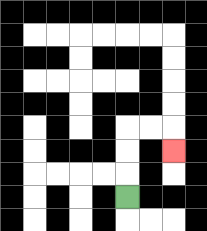{'start': '[5, 8]', 'end': '[7, 6]', 'path_directions': 'U,U,U,R,R,D', 'path_coordinates': '[[5, 8], [5, 7], [5, 6], [5, 5], [6, 5], [7, 5], [7, 6]]'}